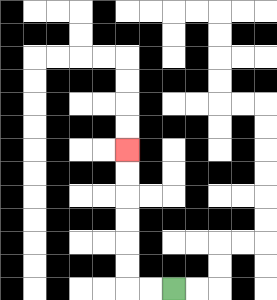{'start': '[7, 12]', 'end': '[5, 6]', 'path_directions': 'L,L,U,U,U,U,U,U', 'path_coordinates': '[[7, 12], [6, 12], [5, 12], [5, 11], [5, 10], [5, 9], [5, 8], [5, 7], [5, 6]]'}